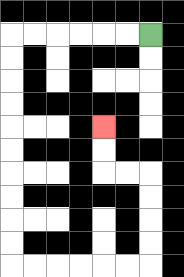{'start': '[6, 1]', 'end': '[4, 5]', 'path_directions': 'L,L,L,L,L,L,D,D,D,D,D,D,D,D,D,D,R,R,R,R,R,R,U,U,U,U,L,L,U,U', 'path_coordinates': '[[6, 1], [5, 1], [4, 1], [3, 1], [2, 1], [1, 1], [0, 1], [0, 2], [0, 3], [0, 4], [0, 5], [0, 6], [0, 7], [0, 8], [0, 9], [0, 10], [0, 11], [1, 11], [2, 11], [3, 11], [4, 11], [5, 11], [6, 11], [6, 10], [6, 9], [6, 8], [6, 7], [5, 7], [4, 7], [4, 6], [4, 5]]'}